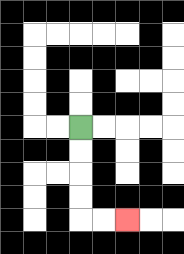{'start': '[3, 5]', 'end': '[5, 9]', 'path_directions': 'D,D,D,D,R,R', 'path_coordinates': '[[3, 5], [3, 6], [3, 7], [3, 8], [3, 9], [4, 9], [5, 9]]'}